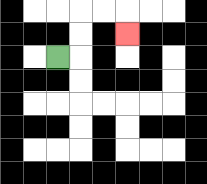{'start': '[2, 2]', 'end': '[5, 1]', 'path_directions': 'R,U,U,R,R,D', 'path_coordinates': '[[2, 2], [3, 2], [3, 1], [3, 0], [4, 0], [5, 0], [5, 1]]'}